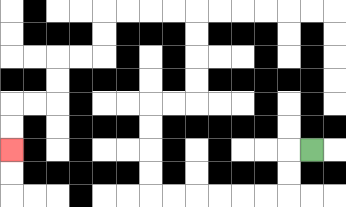{'start': '[13, 6]', 'end': '[0, 6]', 'path_directions': 'L,D,D,L,L,L,L,L,L,U,U,U,U,R,R,U,U,U,U,L,L,L,L,D,D,L,L,D,D,L,L,D,D', 'path_coordinates': '[[13, 6], [12, 6], [12, 7], [12, 8], [11, 8], [10, 8], [9, 8], [8, 8], [7, 8], [6, 8], [6, 7], [6, 6], [6, 5], [6, 4], [7, 4], [8, 4], [8, 3], [8, 2], [8, 1], [8, 0], [7, 0], [6, 0], [5, 0], [4, 0], [4, 1], [4, 2], [3, 2], [2, 2], [2, 3], [2, 4], [1, 4], [0, 4], [0, 5], [0, 6]]'}